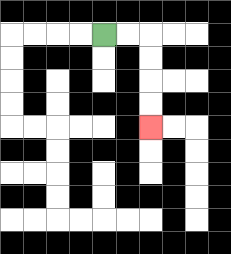{'start': '[4, 1]', 'end': '[6, 5]', 'path_directions': 'R,R,D,D,D,D', 'path_coordinates': '[[4, 1], [5, 1], [6, 1], [6, 2], [6, 3], [6, 4], [6, 5]]'}